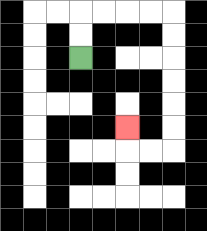{'start': '[3, 2]', 'end': '[5, 5]', 'path_directions': 'U,U,R,R,R,R,D,D,D,D,D,D,L,L,U', 'path_coordinates': '[[3, 2], [3, 1], [3, 0], [4, 0], [5, 0], [6, 0], [7, 0], [7, 1], [7, 2], [7, 3], [7, 4], [7, 5], [7, 6], [6, 6], [5, 6], [5, 5]]'}